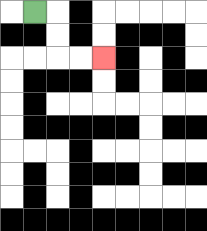{'start': '[1, 0]', 'end': '[4, 2]', 'path_directions': 'R,D,D,R,R', 'path_coordinates': '[[1, 0], [2, 0], [2, 1], [2, 2], [3, 2], [4, 2]]'}